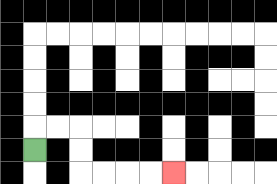{'start': '[1, 6]', 'end': '[7, 7]', 'path_directions': 'U,R,R,D,D,R,R,R,R', 'path_coordinates': '[[1, 6], [1, 5], [2, 5], [3, 5], [3, 6], [3, 7], [4, 7], [5, 7], [6, 7], [7, 7]]'}